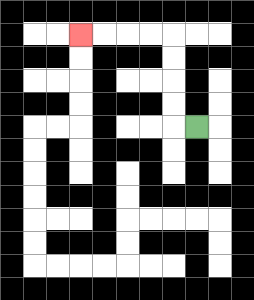{'start': '[8, 5]', 'end': '[3, 1]', 'path_directions': 'L,U,U,U,U,L,L,L,L', 'path_coordinates': '[[8, 5], [7, 5], [7, 4], [7, 3], [7, 2], [7, 1], [6, 1], [5, 1], [4, 1], [3, 1]]'}